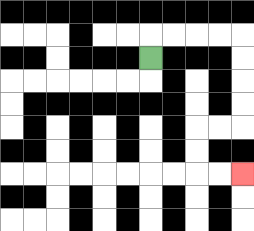{'start': '[6, 2]', 'end': '[10, 7]', 'path_directions': 'U,R,R,R,R,D,D,D,D,L,L,D,D,R,R', 'path_coordinates': '[[6, 2], [6, 1], [7, 1], [8, 1], [9, 1], [10, 1], [10, 2], [10, 3], [10, 4], [10, 5], [9, 5], [8, 5], [8, 6], [8, 7], [9, 7], [10, 7]]'}